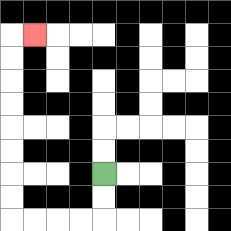{'start': '[4, 7]', 'end': '[1, 1]', 'path_directions': 'D,D,L,L,L,L,U,U,U,U,U,U,U,U,R', 'path_coordinates': '[[4, 7], [4, 8], [4, 9], [3, 9], [2, 9], [1, 9], [0, 9], [0, 8], [0, 7], [0, 6], [0, 5], [0, 4], [0, 3], [0, 2], [0, 1], [1, 1]]'}